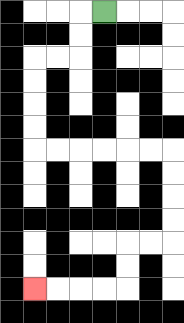{'start': '[4, 0]', 'end': '[1, 12]', 'path_directions': 'L,D,D,L,L,D,D,D,D,R,R,R,R,R,R,D,D,D,D,L,L,D,D,L,L,L,L', 'path_coordinates': '[[4, 0], [3, 0], [3, 1], [3, 2], [2, 2], [1, 2], [1, 3], [1, 4], [1, 5], [1, 6], [2, 6], [3, 6], [4, 6], [5, 6], [6, 6], [7, 6], [7, 7], [7, 8], [7, 9], [7, 10], [6, 10], [5, 10], [5, 11], [5, 12], [4, 12], [3, 12], [2, 12], [1, 12]]'}